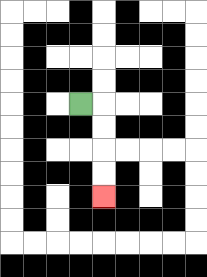{'start': '[3, 4]', 'end': '[4, 8]', 'path_directions': 'R,D,D,D,D', 'path_coordinates': '[[3, 4], [4, 4], [4, 5], [4, 6], [4, 7], [4, 8]]'}